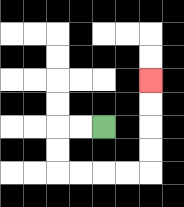{'start': '[4, 5]', 'end': '[6, 3]', 'path_directions': 'L,L,D,D,R,R,R,R,U,U,U,U', 'path_coordinates': '[[4, 5], [3, 5], [2, 5], [2, 6], [2, 7], [3, 7], [4, 7], [5, 7], [6, 7], [6, 6], [6, 5], [6, 4], [6, 3]]'}